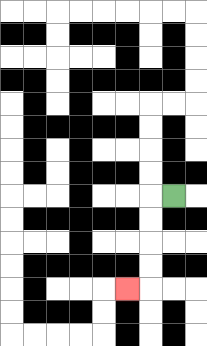{'start': '[7, 8]', 'end': '[5, 12]', 'path_directions': 'L,D,D,D,D,L', 'path_coordinates': '[[7, 8], [6, 8], [6, 9], [6, 10], [6, 11], [6, 12], [5, 12]]'}